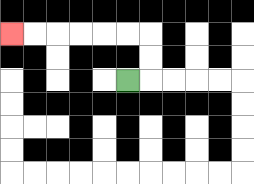{'start': '[5, 3]', 'end': '[0, 1]', 'path_directions': 'R,U,U,L,L,L,L,L,L', 'path_coordinates': '[[5, 3], [6, 3], [6, 2], [6, 1], [5, 1], [4, 1], [3, 1], [2, 1], [1, 1], [0, 1]]'}